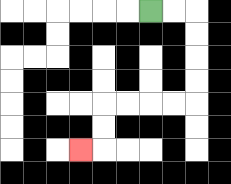{'start': '[6, 0]', 'end': '[3, 6]', 'path_directions': 'R,R,D,D,D,D,L,L,L,L,D,D,L', 'path_coordinates': '[[6, 0], [7, 0], [8, 0], [8, 1], [8, 2], [8, 3], [8, 4], [7, 4], [6, 4], [5, 4], [4, 4], [4, 5], [4, 6], [3, 6]]'}